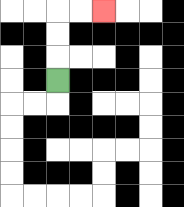{'start': '[2, 3]', 'end': '[4, 0]', 'path_directions': 'U,U,U,R,R', 'path_coordinates': '[[2, 3], [2, 2], [2, 1], [2, 0], [3, 0], [4, 0]]'}